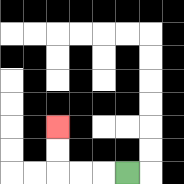{'start': '[5, 7]', 'end': '[2, 5]', 'path_directions': 'L,L,L,U,U', 'path_coordinates': '[[5, 7], [4, 7], [3, 7], [2, 7], [2, 6], [2, 5]]'}